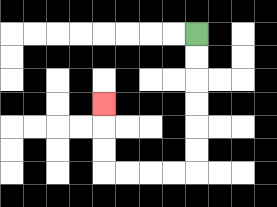{'start': '[8, 1]', 'end': '[4, 4]', 'path_directions': 'D,D,D,D,D,D,L,L,L,L,U,U,U', 'path_coordinates': '[[8, 1], [8, 2], [8, 3], [8, 4], [8, 5], [8, 6], [8, 7], [7, 7], [6, 7], [5, 7], [4, 7], [4, 6], [4, 5], [4, 4]]'}